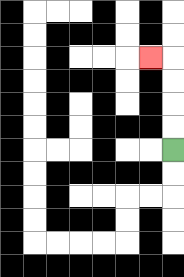{'start': '[7, 6]', 'end': '[6, 2]', 'path_directions': 'U,U,U,U,L', 'path_coordinates': '[[7, 6], [7, 5], [7, 4], [7, 3], [7, 2], [6, 2]]'}